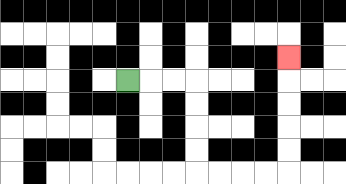{'start': '[5, 3]', 'end': '[12, 2]', 'path_directions': 'R,R,R,D,D,D,D,R,R,R,R,U,U,U,U,U', 'path_coordinates': '[[5, 3], [6, 3], [7, 3], [8, 3], [8, 4], [8, 5], [8, 6], [8, 7], [9, 7], [10, 7], [11, 7], [12, 7], [12, 6], [12, 5], [12, 4], [12, 3], [12, 2]]'}